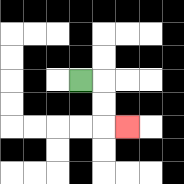{'start': '[3, 3]', 'end': '[5, 5]', 'path_directions': 'R,D,D,R', 'path_coordinates': '[[3, 3], [4, 3], [4, 4], [4, 5], [5, 5]]'}